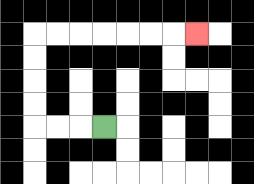{'start': '[4, 5]', 'end': '[8, 1]', 'path_directions': 'L,L,L,U,U,U,U,R,R,R,R,R,R,R', 'path_coordinates': '[[4, 5], [3, 5], [2, 5], [1, 5], [1, 4], [1, 3], [1, 2], [1, 1], [2, 1], [3, 1], [4, 1], [5, 1], [6, 1], [7, 1], [8, 1]]'}